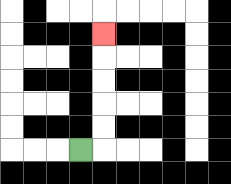{'start': '[3, 6]', 'end': '[4, 1]', 'path_directions': 'R,U,U,U,U,U', 'path_coordinates': '[[3, 6], [4, 6], [4, 5], [4, 4], [4, 3], [4, 2], [4, 1]]'}